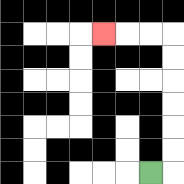{'start': '[6, 7]', 'end': '[4, 1]', 'path_directions': 'R,U,U,U,U,U,U,L,L,L', 'path_coordinates': '[[6, 7], [7, 7], [7, 6], [7, 5], [7, 4], [7, 3], [7, 2], [7, 1], [6, 1], [5, 1], [4, 1]]'}